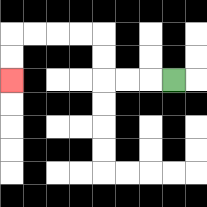{'start': '[7, 3]', 'end': '[0, 3]', 'path_directions': 'L,L,L,U,U,L,L,L,L,D,D', 'path_coordinates': '[[7, 3], [6, 3], [5, 3], [4, 3], [4, 2], [4, 1], [3, 1], [2, 1], [1, 1], [0, 1], [0, 2], [0, 3]]'}